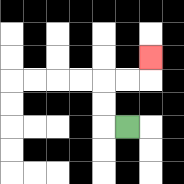{'start': '[5, 5]', 'end': '[6, 2]', 'path_directions': 'L,U,U,R,R,U', 'path_coordinates': '[[5, 5], [4, 5], [4, 4], [4, 3], [5, 3], [6, 3], [6, 2]]'}